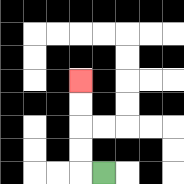{'start': '[4, 7]', 'end': '[3, 3]', 'path_directions': 'L,U,U,U,U', 'path_coordinates': '[[4, 7], [3, 7], [3, 6], [3, 5], [3, 4], [3, 3]]'}